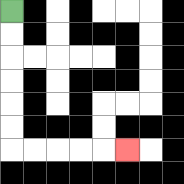{'start': '[0, 0]', 'end': '[5, 6]', 'path_directions': 'D,D,D,D,D,D,R,R,R,R,R', 'path_coordinates': '[[0, 0], [0, 1], [0, 2], [0, 3], [0, 4], [0, 5], [0, 6], [1, 6], [2, 6], [3, 6], [4, 6], [5, 6]]'}